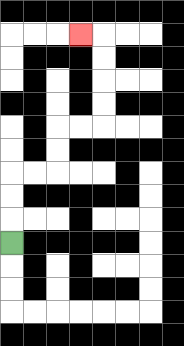{'start': '[0, 10]', 'end': '[3, 1]', 'path_directions': 'U,U,U,R,R,U,U,R,R,U,U,U,U,L', 'path_coordinates': '[[0, 10], [0, 9], [0, 8], [0, 7], [1, 7], [2, 7], [2, 6], [2, 5], [3, 5], [4, 5], [4, 4], [4, 3], [4, 2], [4, 1], [3, 1]]'}